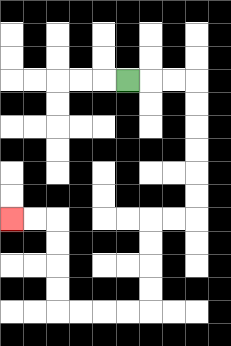{'start': '[5, 3]', 'end': '[0, 9]', 'path_directions': 'R,R,R,D,D,D,D,D,D,L,L,D,D,D,D,L,L,L,L,U,U,U,U,L,L', 'path_coordinates': '[[5, 3], [6, 3], [7, 3], [8, 3], [8, 4], [8, 5], [8, 6], [8, 7], [8, 8], [8, 9], [7, 9], [6, 9], [6, 10], [6, 11], [6, 12], [6, 13], [5, 13], [4, 13], [3, 13], [2, 13], [2, 12], [2, 11], [2, 10], [2, 9], [1, 9], [0, 9]]'}